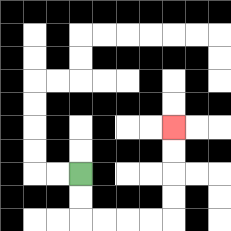{'start': '[3, 7]', 'end': '[7, 5]', 'path_directions': 'D,D,R,R,R,R,U,U,U,U', 'path_coordinates': '[[3, 7], [3, 8], [3, 9], [4, 9], [5, 9], [6, 9], [7, 9], [7, 8], [7, 7], [7, 6], [7, 5]]'}